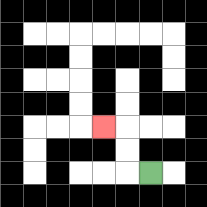{'start': '[6, 7]', 'end': '[4, 5]', 'path_directions': 'L,U,U,L', 'path_coordinates': '[[6, 7], [5, 7], [5, 6], [5, 5], [4, 5]]'}